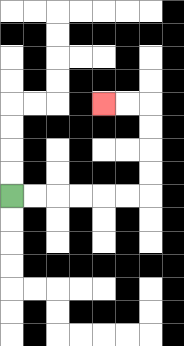{'start': '[0, 8]', 'end': '[4, 4]', 'path_directions': 'R,R,R,R,R,R,U,U,U,U,L,L', 'path_coordinates': '[[0, 8], [1, 8], [2, 8], [3, 8], [4, 8], [5, 8], [6, 8], [6, 7], [6, 6], [6, 5], [6, 4], [5, 4], [4, 4]]'}